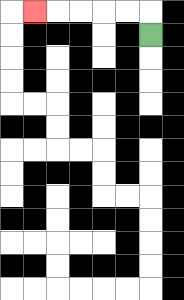{'start': '[6, 1]', 'end': '[1, 0]', 'path_directions': 'U,L,L,L,L,L', 'path_coordinates': '[[6, 1], [6, 0], [5, 0], [4, 0], [3, 0], [2, 0], [1, 0]]'}